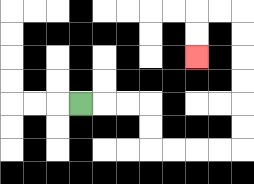{'start': '[3, 4]', 'end': '[8, 2]', 'path_directions': 'R,R,R,D,D,R,R,R,R,U,U,U,U,U,U,L,L,D,D', 'path_coordinates': '[[3, 4], [4, 4], [5, 4], [6, 4], [6, 5], [6, 6], [7, 6], [8, 6], [9, 6], [10, 6], [10, 5], [10, 4], [10, 3], [10, 2], [10, 1], [10, 0], [9, 0], [8, 0], [8, 1], [8, 2]]'}